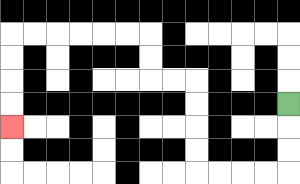{'start': '[12, 4]', 'end': '[0, 5]', 'path_directions': 'D,D,D,L,L,L,L,U,U,U,U,L,L,U,U,L,L,L,L,L,L,D,D,D,D', 'path_coordinates': '[[12, 4], [12, 5], [12, 6], [12, 7], [11, 7], [10, 7], [9, 7], [8, 7], [8, 6], [8, 5], [8, 4], [8, 3], [7, 3], [6, 3], [6, 2], [6, 1], [5, 1], [4, 1], [3, 1], [2, 1], [1, 1], [0, 1], [0, 2], [0, 3], [0, 4], [0, 5]]'}